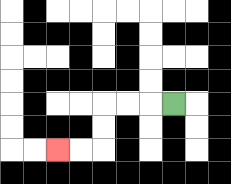{'start': '[7, 4]', 'end': '[2, 6]', 'path_directions': 'L,L,L,D,D,L,L', 'path_coordinates': '[[7, 4], [6, 4], [5, 4], [4, 4], [4, 5], [4, 6], [3, 6], [2, 6]]'}